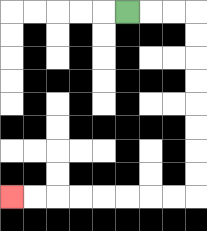{'start': '[5, 0]', 'end': '[0, 8]', 'path_directions': 'R,R,R,D,D,D,D,D,D,D,D,L,L,L,L,L,L,L,L', 'path_coordinates': '[[5, 0], [6, 0], [7, 0], [8, 0], [8, 1], [8, 2], [8, 3], [8, 4], [8, 5], [8, 6], [8, 7], [8, 8], [7, 8], [6, 8], [5, 8], [4, 8], [3, 8], [2, 8], [1, 8], [0, 8]]'}